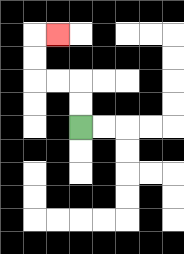{'start': '[3, 5]', 'end': '[2, 1]', 'path_directions': 'U,U,L,L,U,U,R', 'path_coordinates': '[[3, 5], [3, 4], [3, 3], [2, 3], [1, 3], [1, 2], [1, 1], [2, 1]]'}